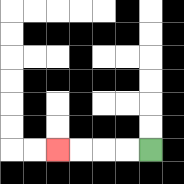{'start': '[6, 6]', 'end': '[2, 6]', 'path_directions': 'L,L,L,L', 'path_coordinates': '[[6, 6], [5, 6], [4, 6], [3, 6], [2, 6]]'}